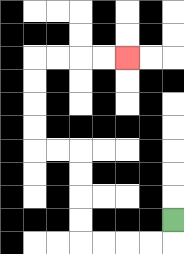{'start': '[7, 9]', 'end': '[5, 2]', 'path_directions': 'D,L,L,L,L,U,U,U,U,L,L,U,U,U,U,R,R,R,R', 'path_coordinates': '[[7, 9], [7, 10], [6, 10], [5, 10], [4, 10], [3, 10], [3, 9], [3, 8], [3, 7], [3, 6], [2, 6], [1, 6], [1, 5], [1, 4], [1, 3], [1, 2], [2, 2], [3, 2], [4, 2], [5, 2]]'}